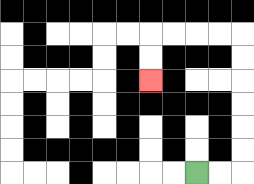{'start': '[8, 7]', 'end': '[6, 3]', 'path_directions': 'R,R,U,U,U,U,U,U,L,L,L,L,D,D', 'path_coordinates': '[[8, 7], [9, 7], [10, 7], [10, 6], [10, 5], [10, 4], [10, 3], [10, 2], [10, 1], [9, 1], [8, 1], [7, 1], [6, 1], [6, 2], [6, 3]]'}